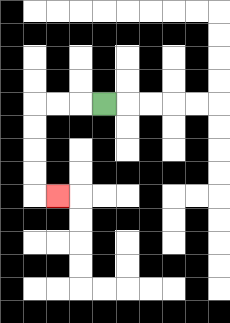{'start': '[4, 4]', 'end': '[2, 8]', 'path_directions': 'L,L,L,D,D,D,D,R', 'path_coordinates': '[[4, 4], [3, 4], [2, 4], [1, 4], [1, 5], [1, 6], [1, 7], [1, 8], [2, 8]]'}